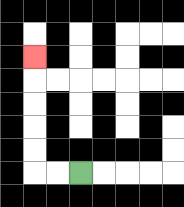{'start': '[3, 7]', 'end': '[1, 2]', 'path_directions': 'L,L,U,U,U,U,U', 'path_coordinates': '[[3, 7], [2, 7], [1, 7], [1, 6], [1, 5], [1, 4], [1, 3], [1, 2]]'}